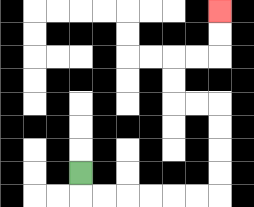{'start': '[3, 7]', 'end': '[9, 0]', 'path_directions': 'D,R,R,R,R,R,R,U,U,U,U,L,L,U,U,R,R,U,U', 'path_coordinates': '[[3, 7], [3, 8], [4, 8], [5, 8], [6, 8], [7, 8], [8, 8], [9, 8], [9, 7], [9, 6], [9, 5], [9, 4], [8, 4], [7, 4], [7, 3], [7, 2], [8, 2], [9, 2], [9, 1], [9, 0]]'}